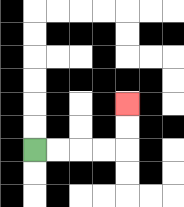{'start': '[1, 6]', 'end': '[5, 4]', 'path_directions': 'R,R,R,R,U,U', 'path_coordinates': '[[1, 6], [2, 6], [3, 6], [4, 6], [5, 6], [5, 5], [5, 4]]'}